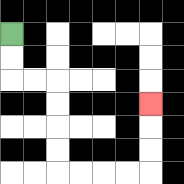{'start': '[0, 1]', 'end': '[6, 4]', 'path_directions': 'D,D,R,R,D,D,D,D,R,R,R,R,U,U,U', 'path_coordinates': '[[0, 1], [0, 2], [0, 3], [1, 3], [2, 3], [2, 4], [2, 5], [2, 6], [2, 7], [3, 7], [4, 7], [5, 7], [6, 7], [6, 6], [6, 5], [6, 4]]'}